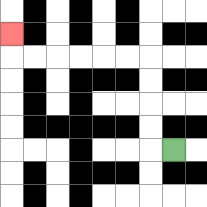{'start': '[7, 6]', 'end': '[0, 1]', 'path_directions': 'L,U,U,U,U,L,L,L,L,L,L,U', 'path_coordinates': '[[7, 6], [6, 6], [6, 5], [6, 4], [6, 3], [6, 2], [5, 2], [4, 2], [3, 2], [2, 2], [1, 2], [0, 2], [0, 1]]'}